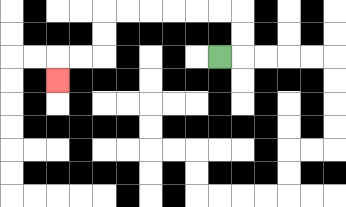{'start': '[9, 2]', 'end': '[2, 3]', 'path_directions': 'R,U,U,L,L,L,L,L,L,D,D,L,L,D', 'path_coordinates': '[[9, 2], [10, 2], [10, 1], [10, 0], [9, 0], [8, 0], [7, 0], [6, 0], [5, 0], [4, 0], [4, 1], [4, 2], [3, 2], [2, 2], [2, 3]]'}